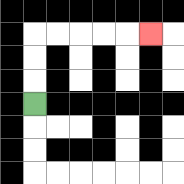{'start': '[1, 4]', 'end': '[6, 1]', 'path_directions': 'U,U,U,R,R,R,R,R', 'path_coordinates': '[[1, 4], [1, 3], [1, 2], [1, 1], [2, 1], [3, 1], [4, 1], [5, 1], [6, 1]]'}